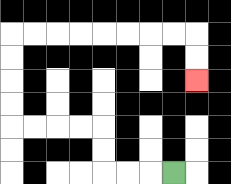{'start': '[7, 7]', 'end': '[8, 3]', 'path_directions': 'L,L,L,U,U,L,L,L,L,U,U,U,U,R,R,R,R,R,R,R,R,D,D', 'path_coordinates': '[[7, 7], [6, 7], [5, 7], [4, 7], [4, 6], [4, 5], [3, 5], [2, 5], [1, 5], [0, 5], [0, 4], [0, 3], [0, 2], [0, 1], [1, 1], [2, 1], [3, 1], [4, 1], [5, 1], [6, 1], [7, 1], [8, 1], [8, 2], [8, 3]]'}